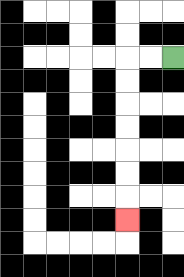{'start': '[7, 2]', 'end': '[5, 9]', 'path_directions': 'L,L,D,D,D,D,D,D,D', 'path_coordinates': '[[7, 2], [6, 2], [5, 2], [5, 3], [5, 4], [5, 5], [5, 6], [5, 7], [5, 8], [5, 9]]'}